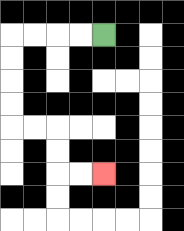{'start': '[4, 1]', 'end': '[4, 7]', 'path_directions': 'L,L,L,L,D,D,D,D,R,R,D,D,R,R', 'path_coordinates': '[[4, 1], [3, 1], [2, 1], [1, 1], [0, 1], [0, 2], [0, 3], [0, 4], [0, 5], [1, 5], [2, 5], [2, 6], [2, 7], [3, 7], [4, 7]]'}